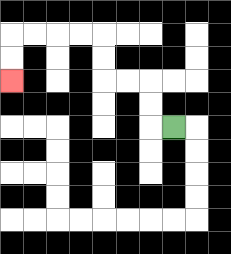{'start': '[7, 5]', 'end': '[0, 3]', 'path_directions': 'L,U,U,L,L,U,U,L,L,L,L,D,D', 'path_coordinates': '[[7, 5], [6, 5], [6, 4], [6, 3], [5, 3], [4, 3], [4, 2], [4, 1], [3, 1], [2, 1], [1, 1], [0, 1], [0, 2], [0, 3]]'}